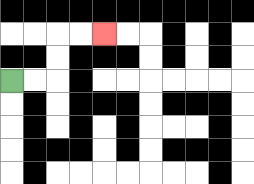{'start': '[0, 3]', 'end': '[4, 1]', 'path_directions': 'R,R,U,U,R,R', 'path_coordinates': '[[0, 3], [1, 3], [2, 3], [2, 2], [2, 1], [3, 1], [4, 1]]'}